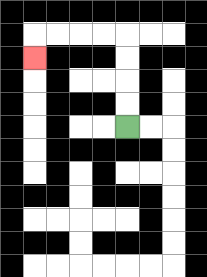{'start': '[5, 5]', 'end': '[1, 2]', 'path_directions': 'U,U,U,U,L,L,L,L,D', 'path_coordinates': '[[5, 5], [5, 4], [5, 3], [5, 2], [5, 1], [4, 1], [3, 1], [2, 1], [1, 1], [1, 2]]'}